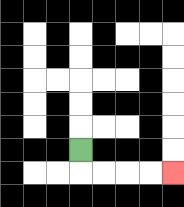{'start': '[3, 6]', 'end': '[7, 7]', 'path_directions': 'D,R,R,R,R', 'path_coordinates': '[[3, 6], [3, 7], [4, 7], [5, 7], [6, 7], [7, 7]]'}